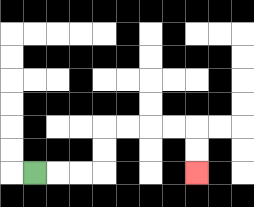{'start': '[1, 7]', 'end': '[8, 7]', 'path_directions': 'R,R,R,U,U,R,R,R,R,D,D', 'path_coordinates': '[[1, 7], [2, 7], [3, 7], [4, 7], [4, 6], [4, 5], [5, 5], [6, 5], [7, 5], [8, 5], [8, 6], [8, 7]]'}